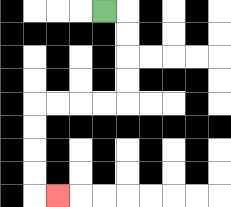{'start': '[4, 0]', 'end': '[2, 8]', 'path_directions': 'R,D,D,D,D,L,L,L,L,D,D,D,D,R', 'path_coordinates': '[[4, 0], [5, 0], [5, 1], [5, 2], [5, 3], [5, 4], [4, 4], [3, 4], [2, 4], [1, 4], [1, 5], [1, 6], [1, 7], [1, 8], [2, 8]]'}